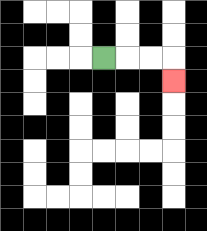{'start': '[4, 2]', 'end': '[7, 3]', 'path_directions': 'R,R,R,D', 'path_coordinates': '[[4, 2], [5, 2], [6, 2], [7, 2], [7, 3]]'}